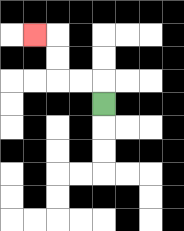{'start': '[4, 4]', 'end': '[1, 1]', 'path_directions': 'U,L,L,U,U,L', 'path_coordinates': '[[4, 4], [4, 3], [3, 3], [2, 3], [2, 2], [2, 1], [1, 1]]'}